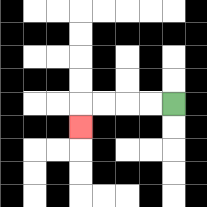{'start': '[7, 4]', 'end': '[3, 5]', 'path_directions': 'L,L,L,L,D', 'path_coordinates': '[[7, 4], [6, 4], [5, 4], [4, 4], [3, 4], [3, 5]]'}